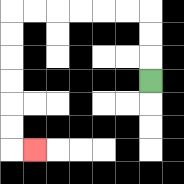{'start': '[6, 3]', 'end': '[1, 6]', 'path_directions': 'U,U,U,L,L,L,L,L,L,D,D,D,D,D,D,R', 'path_coordinates': '[[6, 3], [6, 2], [6, 1], [6, 0], [5, 0], [4, 0], [3, 0], [2, 0], [1, 0], [0, 0], [0, 1], [0, 2], [0, 3], [0, 4], [0, 5], [0, 6], [1, 6]]'}